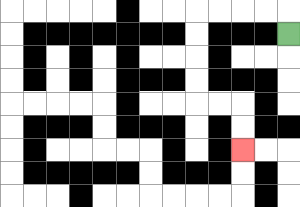{'start': '[12, 1]', 'end': '[10, 6]', 'path_directions': 'U,L,L,L,L,D,D,D,D,R,R,D,D', 'path_coordinates': '[[12, 1], [12, 0], [11, 0], [10, 0], [9, 0], [8, 0], [8, 1], [8, 2], [8, 3], [8, 4], [9, 4], [10, 4], [10, 5], [10, 6]]'}